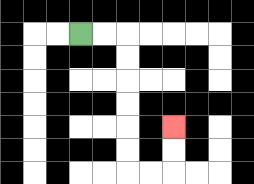{'start': '[3, 1]', 'end': '[7, 5]', 'path_directions': 'R,R,D,D,D,D,D,D,R,R,U,U', 'path_coordinates': '[[3, 1], [4, 1], [5, 1], [5, 2], [5, 3], [5, 4], [5, 5], [5, 6], [5, 7], [6, 7], [7, 7], [7, 6], [7, 5]]'}